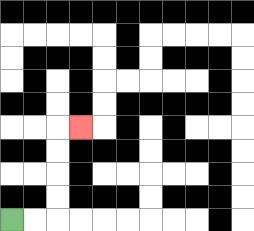{'start': '[0, 9]', 'end': '[3, 5]', 'path_directions': 'R,R,U,U,U,U,R', 'path_coordinates': '[[0, 9], [1, 9], [2, 9], [2, 8], [2, 7], [2, 6], [2, 5], [3, 5]]'}